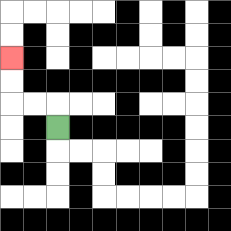{'start': '[2, 5]', 'end': '[0, 2]', 'path_directions': 'U,L,L,U,U', 'path_coordinates': '[[2, 5], [2, 4], [1, 4], [0, 4], [0, 3], [0, 2]]'}